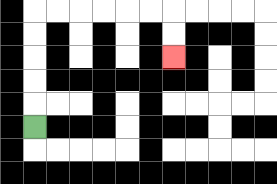{'start': '[1, 5]', 'end': '[7, 2]', 'path_directions': 'U,U,U,U,U,R,R,R,R,R,R,D,D', 'path_coordinates': '[[1, 5], [1, 4], [1, 3], [1, 2], [1, 1], [1, 0], [2, 0], [3, 0], [4, 0], [5, 0], [6, 0], [7, 0], [7, 1], [7, 2]]'}